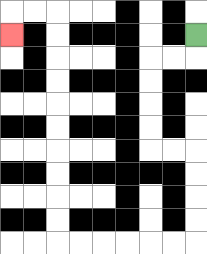{'start': '[8, 1]', 'end': '[0, 1]', 'path_directions': 'D,L,L,D,D,D,D,R,R,D,D,D,D,L,L,L,L,L,L,U,U,U,U,U,U,U,U,U,U,L,L,D', 'path_coordinates': '[[8, 1], [8, 2], [7, 2], [6, 2], [6, 3], [6, 4], [6, 5], [6, 6], [7, 6], [8, 6], [8, 7], [8, 8], [8, 9], [8, 10], [7, 10], [6, 10], [5, 10], [4, 10], [3, 10], [2, 10], [2, 9], [2, 8], [2, 7], [2, 6], [2, 5], [2, 4], [2, 3], [2, 2], [2, 1], [2, 0], [1, 0], [0, 0], [0, 1]]'}